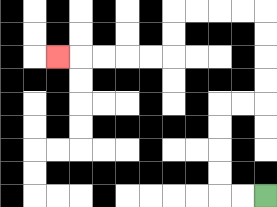{'start': '[11, 8]', 'end': '[2, 2]', 'path_directions': 'L,L,U,U,U,U,R,R,U,U,U,U,L,L,L,L,D,D,L,L,L,L,L', 'path_coordinates': '[[11, 8], [10, 8], [9, 8], [9, 7], [9, 6], [9, 5], [9, 4], [10, 4], [11, 4], [11, 3], [11, 2], [11, 1], [11, 0], [10, 0], [9, 0], [8, 0], [7, 0], [7, 1], [7, 2], [6, 2], [5, 2], [4, 2], [3, 2], [2, 2]]'}